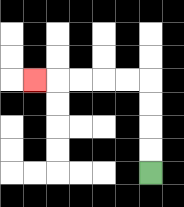{'start': '[6, 7]', 'end': '[1, 3]', 'path_directions': 'U,U,U,U,L,L,L,L,L', 'path_coordinates': '[[6, 7], [6, 6], [6, 5], [6, 4], [6, 3], [5, 3], [4, 3], [3, 3], [2, 3], [1, 3]]'}